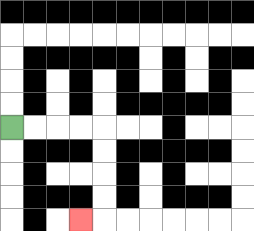{'start': '[0, 5]', 'end': '[3, 9]', 'path_directions': 'R,R,R,R,D,D,D,D,L', 'path_coordinates': '[[0, 5], [1, 5], [2, 5], [3, 5], [4, 5], [4, 6], [4, 7], [4, 8], [4, 9], [3, 9]]'}